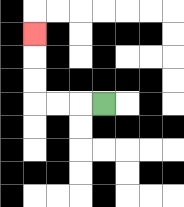{'start': '[4, 4]', 'end': '[1, 1]', 'path_directions': 'L,L,L,U,U,U', 'path_coordinates': '[[4, 4], [3, 4], [2, 4], [1, 4], [1, 3], [1, 2], [1, 1]]'}